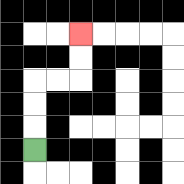{'start': '[1, 6]', 'end': '[3, 1]', 'path_directions': 'U,U,U,R,R,U,U', 'path_coordinates': '[[1, 6], [1, 5], [1, 4], [1, 3], [2, 3], [3, 3], [3, 2], [3, 1]]'}